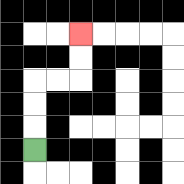{'start': '[1, 6]', 'end': '[3, 1]', 'path_directions': 'U,U,U,R,R,U,U', 'path_coordinates': '[[1, 6], [1, 5], [1, 4], [1, 3], [2, 3], [3, 3], [3, 2], [3, 1]]'}